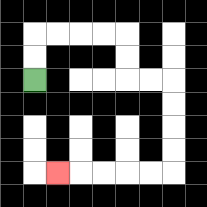{'start': '[1, 3]', 'end': '[2, 7]', 'path_directions': 'U,U,R,R,R,R,D,D,R,R,D,D,D,D,L,L,L,L,L', 'path_coordinates': '[[1, 3], [1, 2], [1, 1], [2, 1], [3, 1], [4, 1], [5, 1], [5, 2], [5, 3], [6, 3], [7, 3], [7, 4], [7, 5], [7, 6], [7, 7], [6, 7], [5, 7], [4, 7], [3, 7], [2, 7]]'}